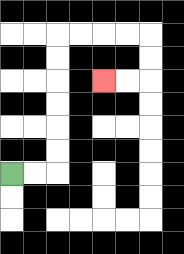{'start': '[0, 7]', 'end': '[4, 3]', 'path_directions': 'R,R,U,U,U,U,U,U,R,R,R,R,D,D,L,L', 'path_coordinates': '[[0, 7], [1, 7], [2, 7], [2, 6], [2, 5], [2, 4], [2, 3], [2, 2], [2, 1], [3, 1], [4, 1], [5, 1], [6, 1], [6, 2], [6, 3], [5, 3], [4, 3]]'}